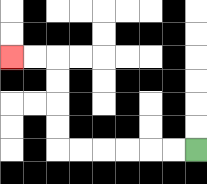{'start': '[8, 6]', 'end': '[0, 2]', 'path_directions': 'L,L,L,L,L,L,U,U,U,U,L,L', 'path_coordinates': '[[8, 6], [7, 6], [6, 6], [5, 6], [4, 6], [3, 6], [2, 6], [2, 5], [2, 4], [2, 3], [2, 2], [1, 2], [0, 2]]'}